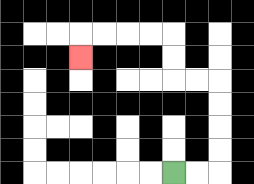{'start': '[7, 7]', 'end': '[3, 2]', 'path_directions': 'R,R,U,U,U,U,L,L,U,U,L,L,L,L,D', 'path_coordinates': '[[7, 7], [8, 7], [9, 7], [9, 6], [9, 5], [9, 4], [9, 3], [8, 3], [7, 3], [7, 2], [7, 1], [6, 1], [5, 1], [4, 1], [3, 1], [3, 2]]'}